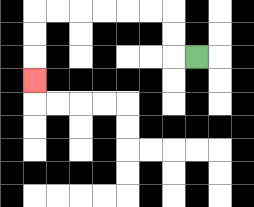{'start': '[8, 2]', 'end': '[1, 3]', 'path_directions': 'L,U,U,L,L,L,L,L,L,D,D,D', 'path_coordinates': '[[8, 2], [7, 2], [7, 1], [7, 0], [6, 0], [5, 0], [4, 0], [3, 0], [2, 0], [1, 0], [1, 1], [1, 2], [1, 3]]'}